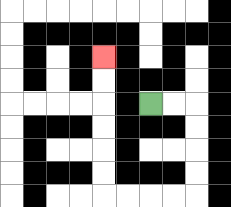{'start': '[6, 4]', 'end': '[4, 2]', 'path_directions': 'R,R,D,D,D,D,L,L,L,L,U,U,U,U,U,U', 'path_coordinates': '[[6, 4], [7, 4], [8, 4], [8, 5], [8, 6], [8, 7], [8, 8], [7, 8], [6, 8], [5, 8], [4, 8], [4, 7], [4, 6], [4, 5], [4, 4], [4, 3], [4, 2]]'}